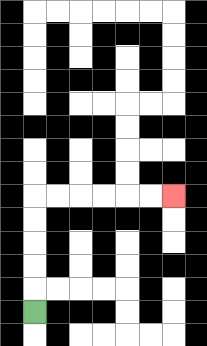{'start': '[1, 13]', 'end': '[7, 8]', 'path_directions': 'U,U,U,U,U,R,R,R,R,R,R', 'path_coordinates': '[[1, 13], [1, 12], [1, 11], [1, 10], [1, 9], [1, 8], [2, 8], [3, 8], [4, 8], [5, 8], [6, 8], [7, 8]]'}